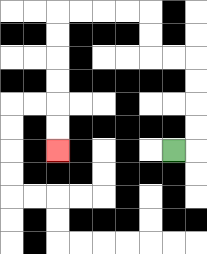{'start': '[7, 6]', 'end': '[2, 6]', 'path_directions': 'R,U,U,U,U,L,L,U,U,L,L,L,L,D,D,D,D,D,D', 'path_coordinates': '[[7, 6], [8, 6], [8, 5], [8, 4], [8, 3], [8, 2], [7, 2], [6, 2], [6, 1], [6, 0], [5, 0], [4, 0], [3, 0], [2, 0], [2, 1], [2, 2], [2, 3], [2, 4], [2, 5], [2, 6]]'}